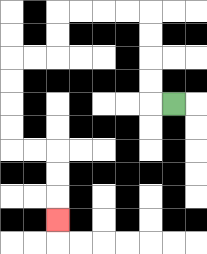{'start': '[7, 4]', 'end': '[2, 9]', 'path_directions': 'L,U,U,U,U,L,L,L,L,D,D,L,L,D,D,D,D,R,R,D,D,D', 'path_coordinates': '[[7, 4], [6, 4], [6, 3], [6, 2], [6, 1], [6, 0], [5, 0], [4, 0], [3, 0], [2, 0], [2, 1], [2, 2], [1, 2], [0, 2], [0, 3], [0, 4], [0, 5], [0, 6], [1, 6], [2, 6], [2, 7], [2, 8], [2, 9]]'}